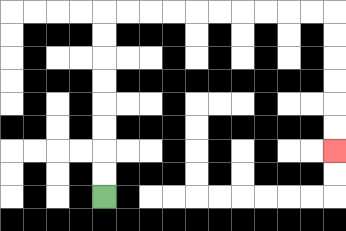{'start': '[4, 8]', 'end': '[14, 6]', 'path_directions': 'U,U,U,U,U,U,U,U,R,R,R,R,R,R,R,R,R,R,D,D,D,D,D,D', 'path_coordinates': '[[4, 8], [4, 7], [4, 6], [4, 5], [4, 4], [4, 3], [4, 2], [4, 1], [4, 0], [5, 0], [6, 0], [7, 0], [8, 0], [9, 0], [10, 0], [11, 0], [12, 0], [13, 0], [14, 0], [14, 1], [14, 2], [14, 3], [14, 4], [14, 5], [14, 6]]'}